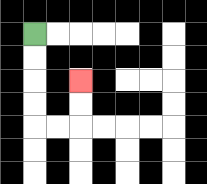{'start': '[1, 1]', 'end': '[3, 3]', 'path_directions': 'D,D,D,D,R,R,U,U', 'path_coordinates': '[[1, 1], [1, 2], [1, 3], [1, 4], [1, 5], [2, 5], [3, 5], [3, 4], [3, 3]]'}